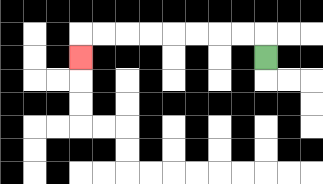{'start': '[11, 2]', 'end': '[3, 2]', 'path_directions': 'U,L,L,L,L,L,L,L,L,D', 'path_coordinates': '[[11, 2], [11, 1], [10, 1], [9, 1], [8, 1], [7, 1], [6, 1], [5, 1], [4, 1], [3, 1], [3, 2]]'}